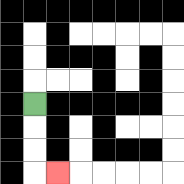{'start': '[1, 4]', 'end': '[2, 7]', 'path_directions': 'D,D,D,R', 'path_coordinates': '[[1, 4], [1, 5], [1, 6], [1, 7], [2, 7]]'}